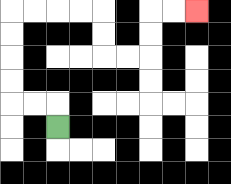{'start': '[2, 5]', 'end': '[8, 0]', 'path_directions': 'U,L,L,U,U,U,U,R,R,R,R,D,D,R,R,U,U,R,R', 'path_coordinates': '[[2, 5], [2, 4], [1, 4], [0, 4], [0, 3], [0, 2], [0, 1], [0, 0], [1, 0], [2, 0], [3, 0], [4, 0], [4, 1], [4, 2], [5, 2], [6, 2], [6, 1], [6, 0], [7, 0], [8, 0]]'}